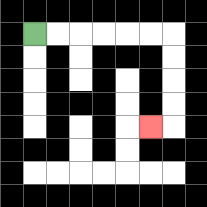{'start': '[1, 1]', 'end': '[6, 5]', 'path_directions': 'R,R,R,R,R,R,D,D,D,D,L', 'path_coordinates': '[[1, 1], [2, 1], [3, 1], [4, 1], [5, 1], [6, 1], [7, 1], [7, 2], [7, 3], [7, 4], [7, 5], [6, 5]]'}